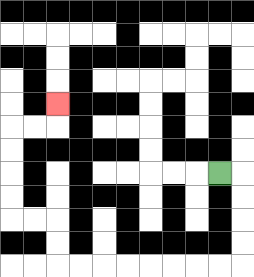{'start': '[9, 7]', 'end': '[2, 4]', 'path_directions': 'R,D,D,D,D,L,L,L,L,L,L,L,L,U,U,L,L,U,U,U,U,R,R,U', 'path_coordinates': '[[9, 7], [10, 7], [10, 8], [10, 9], [10, 10], [10, 11], [9, 11], [8, 11], [7, 11], [6, 11], [5, 11], [4, 11], [3, 11], [2, 11], [2, 10], [2, 9], [1, 9], [0, 9], [0, 8], [0, 7], [0, 6], [0, 5], [1, 5], [2, 5], [2, 4]]'}